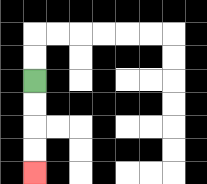{'start': '[1, 3]', 'end': '[1, 7]', 'path_directions': 'D,D,D,D', 'path_coordinates': '[[1, 3], [1, 4], [1, 5], [1, 6], [1, 7]]'}